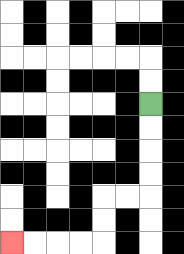{'start': '[6, 4]', 'end': '[0, 10]', 'path_directions': 'D,D,D,D,L,L,D,D,L,L,L,L', 'path_coordinates': '[[6, 4], [6, 5], [6, 6], [6, 7], [6, 8], [5, 8], [4, 8], [4, 9], [4, 10], [3, 10], [2, 10], [1, 10], [0, 10]]'}